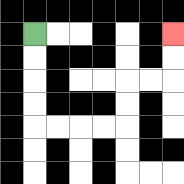{'start': '[1, 1]', 'end': '[7, 1]', 'path_directions': 'D,D,D,D,R,R,R,R,U,U,R,R,U,U', 'path_coordinates': '[[1, 1], [1, 2], [1, 3], [1, 4], [1, 5], [2, 5], [3, 5], [4, 5], [5, 5], [5, 4], [5, 3], [6, 3], [7, 3], [7, 2], [7, 1]]'}